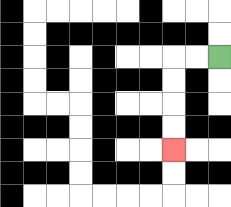{'start': '[9, 2]', 'end': '[7, 6]', 'path_directions': 'L,L,D,D,D,D', 'path_coordinates': '[[9, 2], [8, 2], [7, 2], [7, 3], [7, 4], [7, 5], [7, 6]]'}